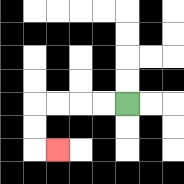{'start': '[5, 4]', 'end': '[2, 6]', 'path_directions': 'L,L,L,L,D,D,R', 'path_coordinates': '[[5, 4], [4, 4], [3, 4], [2, 4], [1, 4], [1, 5], [1, 6], [2, 6]]'}